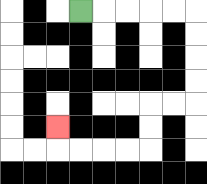{'start': '[3, 0]', 'end': '[2, 5]', 'path_directions': 'R,R,R,R,R,D,D,D,D,L,L,D,D,L,L,L,L,U', 'path_coordinates': '[[3, 0], [4, 0], [5, 0], [6, 0], [7, 0], [8, 0], [8, 1], [8, 2], [8, 3], [8, 4], [7, 4], [6, 4], [6, 5], [6, 6], [5, 6], [4, 6], [3, 6], [2, 6], [2, 5]]'}